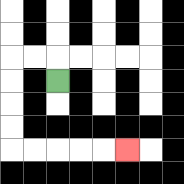{'start': '[2, 3]', 'end': '[5, 6]', 'path_directions': 'U,L,L,D,D,D,D,R,R,R,R,R', 'path_coordinates': '[[2, 3], [2, 2], [1, 2], [0, 2], [0, 3], [0, 4], [0, 5], [0, 6], [1, 6], [2, 6], [3, 6], [4, 6], [5, 6]]'}